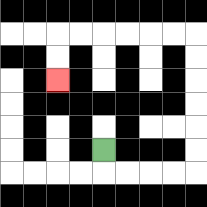{'start': '[4, 6]', 'end': '[2, 3]', 'path_directions': 'D,R,R,R,R,U,U,U,U,U,U,L,L,L,L,L,L,D,D', 'path_coordinates': '[[4, 6], [4, 7], [5, 7], [6, 7], [7, 7], [8, 7], [8, 6], [8, 5], [8, 4], [8, 3], [8, 2], [8, 1], [7, 1], [6, 1], [5, 1], [4, 1], [3, 1], [2, 1], [2, 2], [2, 3]]'}